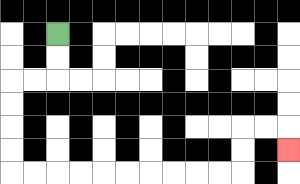{'start': '[2, 1]', 'end': '[12, 6]', 'path_directions': 'D,D,L,L,D,D,D,D,R,R,R,R,R,R,R,R,R,R,U,U,R,R,D', 'path_coordinates': '[[2, 1], [2, 2], [2, 3], [1, 3], [0, 3], [0, 4], [0, 5], [0, 6], [0, 7], [1, 7], [2, 7], [3, 7], [4, 7], [5, 7], [6, 7], [7, 7], [8, 7], [9, 7], [10, 7], [10, 6], [10, 5], [11, 5], [12, 5], [12, 6]]'}